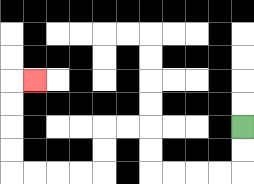{'start': '[10, 5]', 'end': '[1, 3]', 'path_directions': 'D,D,L,L,L,L,U,U,L,L,D,D,L,L,L,L,U,U,U,U,R', 'path_coordinates': '[[10, 5], [10, 6], [10, 7], [9, 7], [8, 7], [7, 7], [6, 7], [6, 6], [6, 5], [5, 5], [4, 5], [4, 6], [4, 7], [3, 7], [2, 7], [1, 7], [0, 7], [0, 6], [0, 5], [0, 4], [0, 3], [1, 3]]'}